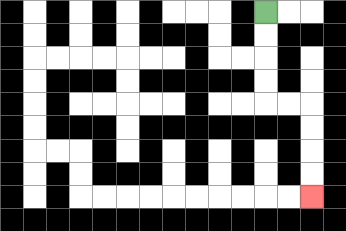{'start': '[11, 0]', 'end': '[13, 8]', 'path_directions': 'D,D,D,D,R,R,D,D,D,D', 'path_coordinates': '[[11, 0], [11, 1], [11, 2], [11, 3], [11, 4], [12, 4], [13, 4], [13, 5], [13, 6], [13, 7], [13, 8]]'}